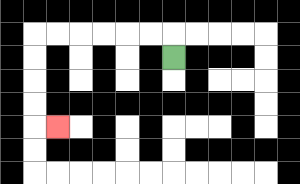{'start': '[7, 2]', 'end': '[2, 5]', 'path_directions': 'U,L,L,L,L,L,L,D,D,D,D,R', 'path_coordinates': '[[7, 2], [7, 1], [6, 1], [5, 1], [4, 1], [3, 1], [2, 1], [1, 1], [1, 2], [1, 3], [1, 4], [1, 5], [2, 5]]'}